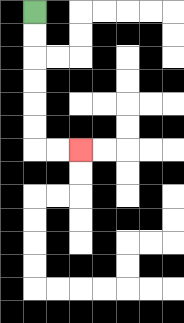{'start': '[1, 0]', 'end': '[3, 6]', 'path_directions': 'D,D,D,D,D,D,R,R', 'path_coordinates': '[[1, 0], [1, 1], [1, 2], [1, 3], [1, 4], [1, 5], [1, 6], [2, 6], [3, 6]]'}